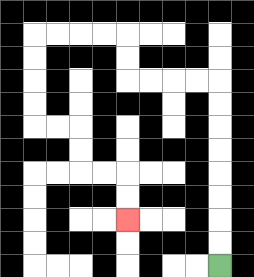{'start': '[9, 11]', 'end': '[5, 9]', 'path_directions': 'U,U,U,U,U,U,U,U,L,L,L,L,U,U,L,L,L,L,D,D,D,D,R,R,D,D,R,R,D,D', 'path_coordinates': '[[9, 11], [9, 10], [9, 9], [9, 8], [9, 7], [9, 6], [9, 5], [9, 4], [9, 3], [8, 3], [7, 3], [6, 3], [5, 3], [5, 2], [5, 1], [4, 1], [3, 1], [2, 1], [1, 1], [1, 2], [1, 3], [1, 4], [1, 5], [2, 5], [3, 5], [3, 6], [3, 7], [4, 7], [5, 7], [5, 8], [5, 9]]'}